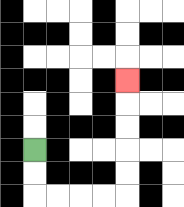{'start': '[1, 6]', 'end': '[5, 3]', 'path_directions': 'D,D,R,R,R,R,U,U,U,U,U', 'path_coordinates': '[[1, 6], [1, 7], [1, 8], [2, 8], [3, 8], [4, 8], [5, 8], [5, 7], [5, 6], [5, 5], [5, 4], [5, 3]]'}